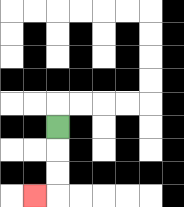{'start': '[2, 5]', 'end': '[1, 8]', 'path_directions': 'D,D,D,L', 'path_coordinates': '[[2, 5], [2, 6], [2, 7], [2, 8], [1, 8]]'}